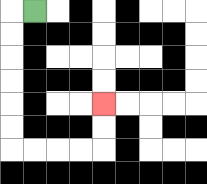{'start': '[1, 0]', 'end': '[4, 4]', 'path_directions': 'L,D,D,D,D,D,D,R,R,R,R,U,U', 'path_coordinates': '[[1, 0], [0, 0], [0, 1], [0, 2], [0, 3], [0, 4], [0, 5], [0, 6], [1, 6], [2, 6], [3, 6], [4, 6], [4, 5], [4, 4]]'}